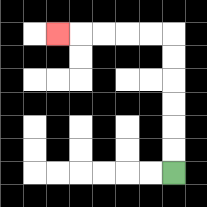{'start': '[7, 7]', 'end': '[2, 1]', 'path_directions': 'U,U,U,U,U,U,L,L,L,L,L', 'path_coordinates': '[[7, 7], [7, 6], [7, 5], [7, 4], [7, 3], [7, 2], [7, 1], [6, 1], [5, 1], [4, 1], [3, 1], [2, 1]]'}